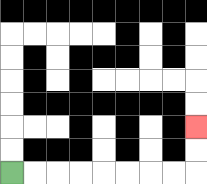{'start': '[0, 7]', 'end': '[8, 5]', 'path_directions': 'R,R,R,R,R,R,R,R,U,U', 'path_coordinates': '[[0, 7], [1, 7], [2, 7], [3, 7], [4, 7], [5, 7], [6, 7], [7, 7], [8, 7], [8, 6], [8, 5]]'}